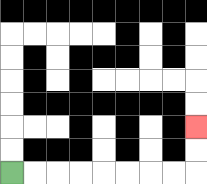{'start': '[0, 7]', 'end': '[8, 5]', 'path_directions': 'R,R,R,R,R,R,R,R,U,U', 'path_coordinates': '[[0, 7], [1, 7], [2, 7], [3, 7], [4, 7], [5, 7], [6, 7], [7, 7], [8, 7], [8, 6], [8, 5]]'}